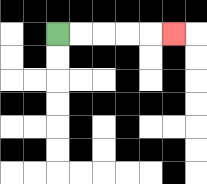{'start': '[2, 1]', 'end': '[7, 1]', 'path_directions': 'R,R,R,R,R', 'path_coordinates': '[[2, 1], [3, 1], [4, 1], [5, 1], [6, 1], [7, 1]]'}